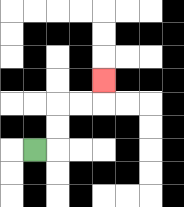{'start': '[1, 6]', 'end': '[4, 3]', 'path_directions': 'R,U,U,R,R,U', 'path_coordinates': '[[1, 6], [2, 6], [2, 5], [2, 4], [3, 4], [4, 4], [4, 3]]'}